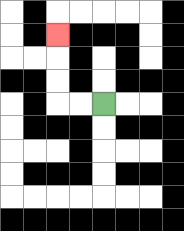{'start': '[4, 4]', 'end': '[2, 1]', 'path_directions': 'L,L,U,U,U', 'path_coordinates': '[[4, 4], [3, 4], [2, 4], [2, 3], [2, 2], [2, 1]]'}